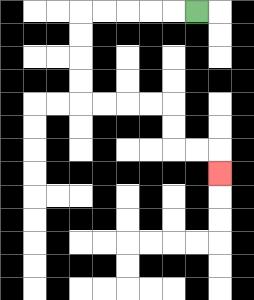{'start': '[8, 0]', 'end': '[9, 7]', 'path_directions': 'L,L,L,L,L,D,D,D,D,R,R,R,R,D,D,R,R,D', 'path_coordinates': '[[8, 0], [7, 0], [6, 0], [5, 0], [4, 0], [3, 0], [3, 1], [3, 2], [3, 3], [3, 4], [4, 4], [5, 4], [6, 4], [7, 4], [7, 5], [7, 6], [8, 6], [9, 6], [9, 7]]'}